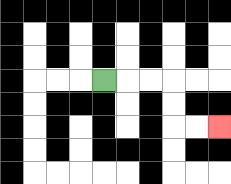{'start': '[4, 3]', 'end': '[9, 5]', 'path_directions': 'R,R,R,D,D,R,R', 'path_coordinates': '[[4, 3], [5, 3], [6, 3], [7, 3], [7, 4], [7, 5], [8, 5], [9, 5]]'}